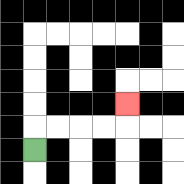{'start': '[1, 6]', 'end': '[5, 4]', 'path_directions': 'U,R,R,R,R,U', 'path_coordinates': '[[1, 6], [1, 5], [2, 5], [3, 5], [4, 5], [5, 5], [5, 4]]'}